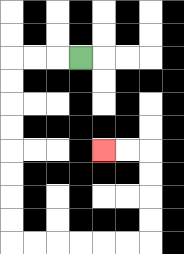{'start': '[3, 2]', 'end': '[4, 6]', 'path_directions': 'L,L,L,D,D,D,D,D,D,D,D,R,R,R,R,R,R,U,U,U,U,L,L', 'path_coordinates': '[[3, 2], [2, 2], [1, 2], [0, 2], [0, 3], [0, 4], [0, 5], [0, 6], [0, 7], [0, 8], [0, 9], [0, 10], [1, 10], [2, 10], [3, 10], [4, 10], [5, 10], [6, 10], [6, 9], [6, 8], [6, 7], [6, 6], [5, 6], [4, 6]]'}